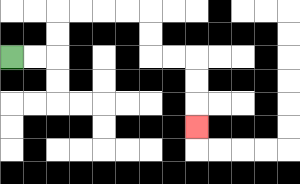{'start': '[0, 2]', 'end': '[8, 5]', 'path_directions': 'R,R,U,U,R,R,R,R,D,D,R,R,D,D,D', 'path_coordinates': '[[0, 2], [1, 2], [2, 2], [2, 1], [2, 0], [3, 0], [4, 0], [5, 0], [6, 0], [6, 1], [6, 2], [7, 2], [8, 2], [8, 3], [8, 4], [8, 5]]'}